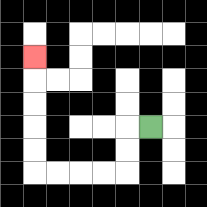{'start': '[6, 5]', 'end': '[1, 2]', 'path_directions': 'L,D,D,L,L,L,L,U,U,U,U,U', 'path_coordinates': '[[6, 5], [5, 5], [5, 6], [5, 7], [4, 7], [3, 7], [2, 7], [1, 7], [1, 6], [1, 5], [1, 4], [1, 3], [1, 2]]'}